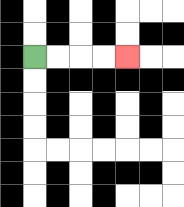{'start': '[1, 2]', 'end': '[5, 2]', 'path_directions': 'R,R,R,R', 'path_coordinates': '[[1, 2], [2, 2], [3, 2], [4, 2], [5, 2]]'}